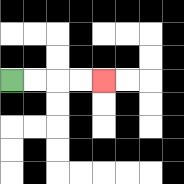{'start': '[0, 3]', 'end': '[4, 3]', 'path_directions': 'R,R,R,R', 'path_coordinates': '[[0, 3], [1, 3], [2, 3], [3, 3], [4, 3]]'}